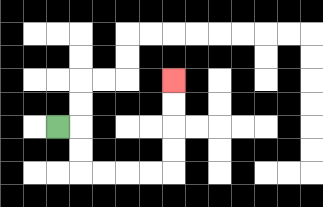{'start': '[2, 5]', 'end': '[7, 3]', 'path_directions': 'R,D,D,R,R,R,R,U,U,U,U', 'path_coordinates': '[[2, 5], [3, 5], [3, 6], [3, 7], [4, 7], [5, 7], [6, 7], [7, 7], [7, 6], [7, 5], [7, 4], [7, 3]]'}